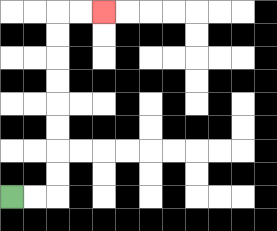{'start': '[0, 8]', 'end': '[4, 0]', 'path_directions': 'R,R,U,U,U,U,U,U,U,U,R,R', 'path_coordinates': '[[0, 8], [1, 8], [2, 8], [2, 7], [2, 6], [2, 5], [2, 4], [2, 3], [2, 2], [2, 1], [2, 0], [3, 0], [4, 0]]'}